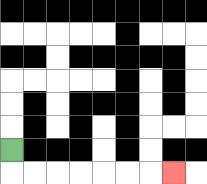{'start': '[0, 6]', 'end': '[7, 7]', 'path_directions': 'D,R,R,R,R,R,R,R', 'path_coordinates': '[[0, 6], [0, 7], [1, 7], [2, 7], [3, 7], [4, 7], [5, 7], [6, 7], [7, 7]]'}